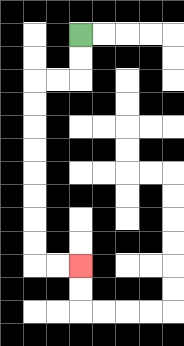{'start': '[3, 1]', 'end': '[3, 11]', 'path_directions': 'D,D,L,L,D,D,D,D,D,D,D,D,R,R', 'path_coordinates': '[[3, 1], [3, 2], [3, 3], [2, 3], [1, 3], [1, 4], [1, 5], [1, 6], [1, 7], [1, 8], [1, 9], [1, 10], [1, 11], [2, 11], [3, 11]]'}